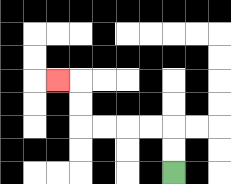{'start': '[7, 7]', 'end': '[2, 3]', 'path_directions': 'U,U,L,L,L,L,U,U,L', 'path_coordinates': '[[7, 7], [7, 6], [7, 5], [6, 5], [5, 5], [4, 5], [3, 5], [3, 4], [3, 3], [2, 3]]'}